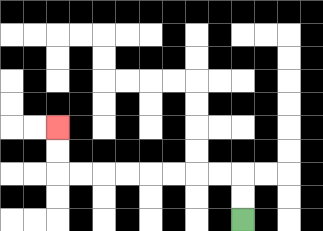{'start': '[10, 9]', 'end': '[2, 5]', 'path_directions': 'U,U,L,L,L,L,L,L,L,L,U,U', 'path_coordinates': '[[10, 9], [10, 8], [10, 7], [9, 7], [8, 7], [7, 7], [6, 7], [5, 7], [4, 7], [3, 7], [2, 7], [2, 6], [2, 5]]'}